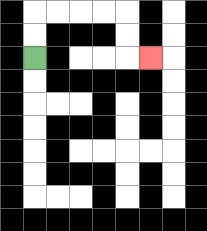{'start': '[1, 2]', 'end': '[6, 2]', 'path_directions': 'U,U,R,R,R,R,D,D,R', 'path_coordinates': '[[1, 2], [1, 1], [1, 0], [2, 0], [3, 0], [4, 0], [5, 0], [5, 1], [5, 2], [6, 2]]'}